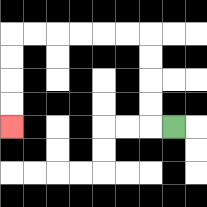{'start': '[7, 5]', 'end': '[0, 5]', 'path_directions': 'L,U,U,U,U,L,L,L,L,L,L,D,D,D,D', 'path_coordinates': '[[7, 5], [6, 5], [6, 4], [6, 3], [6, 2], [6, 1], [5, 1], [4, 1], [3, 1], [2, 1], [1, 1], [0, 1], [0, 2], [0, 3], [0, 4], [0, 5]]'}